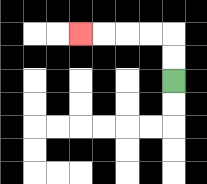{'start': '[7, 3]', 'end': '[3, 1]', 'path_directions': 'U,U,L,L,L,L', 'path_coordinates': '[[7, 3], [7, 2], [7, 1], [6, 1], [5, 1], [4, 1], [3, 1]]'}